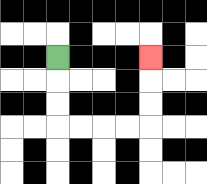{'start': '[2, 2]', 'end': '[6, 2]', 'path_directions': 'D,D,D,R,R,R,R,U,U,U', 'path_coordinates': '[[2, 2], [2, 3], [2, 4], [2, 5], [3, 5], [4, 5], [5, 5], [6, 5], [6, 4], [6, 3], [6, 2]]'}